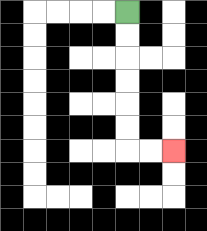{'start': '[5, 0]', 'end': '[7, 6]', 'path_directions': 'D,D,D,D,D,D,R,R', 'path_coordinates': '[[5, 0], [5, 1], [5, 2], [5, 3], [5, 4], [5, 5], [5, 6], [6, 6], [7, 6]]'}